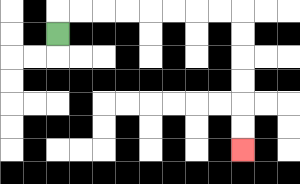{'start': '[2, 1]', 'end': '[10, 6]', 'path_directions': 'U,R,R,R,R,R,R,R,R,D,D,D,D,D,D', 'path_coordinates': '[[2, 1], [2, 0], [3, 0], [4, 0], [5, 0], [6, 0], [7, 0], [8, 0], [9, 0], [10, 0], [10, 1], [10, 2], [10, 3], [10, 4], [10, 5], [10, 6]]'}